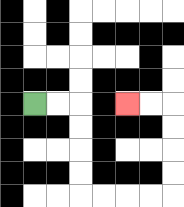{'start': '[1, 4]', 'end': '[5, 4]', 'path_directions': 'R,R,D,D,D,D,R,R,R,R,U,U,U,U,L,L', 'path_coordinates': '[[1, 4], [2, 4], [3, 4], [3, 5], [3, 6], [3, 7], [3, 8], [4, 8], [5, 8], [6, 8], [7, 8], [7, 7], [7, 6], [7, 5], [7, 4], [6, 4], [5, 4]]'}